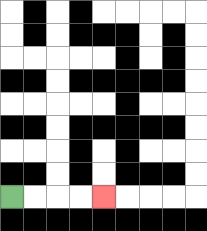{'start': '[0, 8]', 'end': '[4, 8]', 'path_directions': 'R,R,R,R', 'path_coordinates': '[[0, 8], [1, 8], [2, 8], [3, 8], [4, 8]]'}